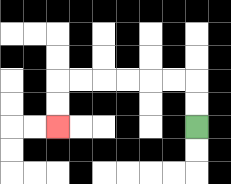{'start': '[8, 5]', 'end': '[2, 5]', 'path_directions': 'U,U,L,L,L,L,L,L,D,D', 'path_coordinates': '[[8, 5], [8, 4], [8, 3], [7, 3], [6, 3], [5, 3], [4, 3], [3, 3], [2, 3], [2, 4], [2, 5]]'}